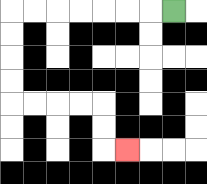{'start': '[7, 0]', 'end': '[5, 6]', 'path_directions': 'L,L,L,L,L,L,L,D,D,D,D,R,R,R,R,D,D,R', 'path_coordinates': '[[7, 0], [6, 0], [5, 0], [4, 0], [3, 0], [2, 0], [1, 0], [0, 0], [0, 1], [0, 2], [0, 3], [0, 4], [1, 4], [2, 4], [3, 4], [4, 4], [4, 5], [4, 6], [5, 6]]'}